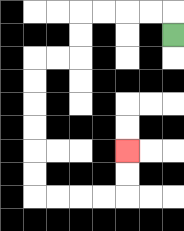{'start': '[7, 1]', 'end': '[5, 6]', 'path_directions': 'U,L,L,L,L,D,D,L,L,D,D,D,D,D,D,R,R,R,R,U,U', 'path_coordinates': '[[7, 1], [7, 0], [6, 0], [5, 0], [4, 0], [3, 0], [3, 1], [3, 2], [2, 2], [1, 2], [1, 3], [1, 4], [1, 5], [1, 6], [1, 7], [1, 8], [2, 8], [3, 8], [4, 8], [5, 8], [5, 7], [5, 6]]'}